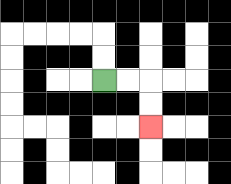{'start': '[4, 3]', 'end': '[6, 5]', 'path_directions': 'R,R,D,D', 'path_coordinates': '[[4, 3], [5, 3], [6, 3], [6, 4], [6, 5]]'}